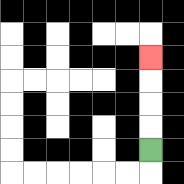{'start': '[6, 6]', 'end': '[6, 2]', 'path_directions': 'U,U,U,U', 'path_coordinates': '[[6, 6], [6, 5], [6, 4], [6, 3], [6, 2]]'}